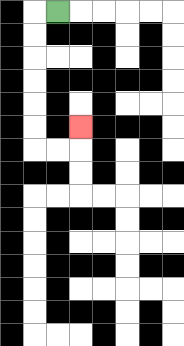{'start': '[2, 0]', 'end': '[3, 5]', 'path_directions': 'L,D,D,D,D,D,D,R,R,U', 'path_coordinates': '[[2, 0], [1, 0], [1, 1], [1, 2], [1, 3], [1, 4], [1, 5], [1, 6], [2, 6], [3, 6], [3, 5]]'}